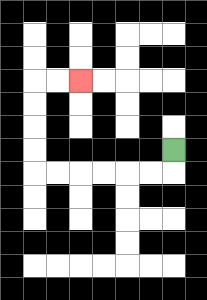{'start': '[7, 6]', 'end': '[3, 3]', 'path_directions': 'D,L,L,L,L,L,L,U,U,U,U,R,R', 'path_coordinates': '[[7, 6], [7, 7], [6, 7], [5, 7], [4, 7], [3, 7], [2, 7], [1, 7], [1, 6], [1, 5], [1, 4], [1, 3], [2, 3], [3, 3]]'}